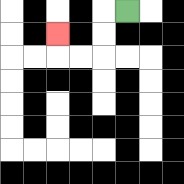{'start': '[5, 0]', 'end': '[2, 1]', 'path_directions': 'L,D,D,L,L,U', 'path_coordinates': '[[5, 0], [4, 0], [4, 1], [4, 2], [3, 2], [2, 2], [2, 1]]'}